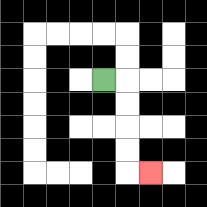{'start': '[4, 3]', 'end': '[6, 7]', 'path_directions': 'R,D,D,D,D,R', 'path_coordinates': '[[4, 3], [5, 3], [5, 4], [5, 5], [5, 6], [5, 7], [6, 7]]'}